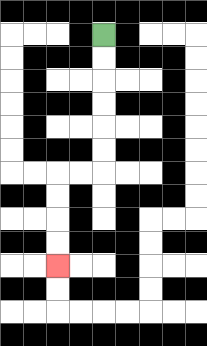{'start': '[4, 1]', 'end': '[2, 11]', 'path_directions': 'D,D,D,D,D,D,L,L,D,D,D,D', 'path_coordinates': '[[4, 1], [4, 2], [4, 3], [4, 4], [4, 5], [4, 6], [4, 7], [3, 7], [2, 7], [2, 8], [2, 9], [2, 10], [2, 11]]'}